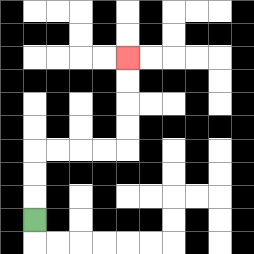{'start': '[1, 9]', 'end': '[5, 2]', 'path_directions': 'U,U,U,R,R,R,R,U,U,U,U', 'path_coordinates': '[[1, 9], [1, 8], [1, 7], [1, 6], [2, 6], [3, 6], [4, 6], [5, 6], [5, 5], [5, 4], [5, 3], [5, 2]]'}